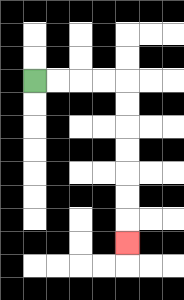{'start': '[1, 3]', 'end': '[5, 10]', 'path_directions': 'R,R,R,R,D,D,D,D,D,D,D', 'path_coordinates': '[[1, 3], [2, 3], [3, 3], [4, 3], [5, 3], [5, 4], [5, 5], [5, 6], [5, 7], [5, 8], [5, 9], [5, 10]]'}